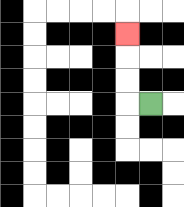{'start': '[6, 4]', 'end': '[5, 1]', 'path_directions': 'L,U,U,U', 'path_coordinates': '[[6, 4], [5, 4], [5, 3], [5, 2], [5, 1]]'}